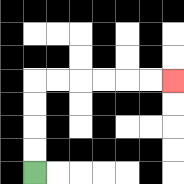{'start': '[1, 7]', 'end': '[7, 3]', 'path_directions': 'U,U,U,U,R,R,R,R,R,R', 'path_coordinates': '[[1, 7], [1, 6], [1, 5], [1, 4], [1, 3], [2, 3], [3, 3], [4, 3], [5, 3], [6, 3], [7, 3]]'}